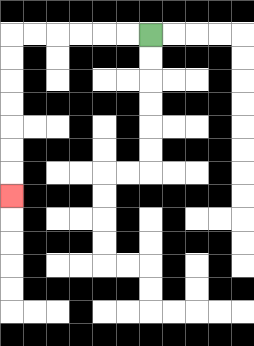{'start': '[6, 1]', 'end': '[0, 8]', 'path_directions': 'L,L,L,L,L,L,D,D,D,D,D,D,D', 'path_coordinates': '[[6, 1], [5, 1], [4, 1], [3, 1], [2, 1], [1, 1], [0, 1], [0, 2], [0, 3], [0, 4], [0, 5], [0, 6], [0, 7], [0, 8]]'}